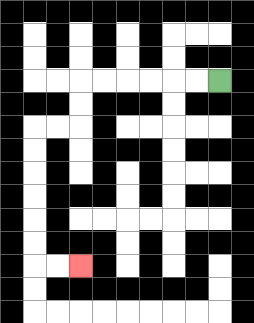{'start': '[9, 3]', 'end': '[3, 11]', 'path_directions': 'L,L,L,L,L,L,D,D,L,L,D,D,D,D,D,D,R,R', 'path_coordinates': '[[9, 3], [8, 3], [7, 3], [6, 3], [5, 3], [4, 3], [3, 3], [3, 4], [3, 5], [2, 5], [1, 5], [1, 6], [1, 7], [1, 8], [1, 9], [1, 10], [1, 11], [2, 11], [3, 11]]'}